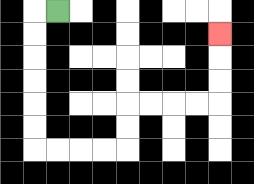{'start': '[2, 0]', 'end': '[9, 1]', 'path_directions': 'L,D,D,D,D,D,D,R,R,R,R,U,U,R,R,R,R,U,U,U', 'path_coordinates': '[[2, 0], [1, 0], [1, 1], [1, 2], [1, 3], [1, 4], [1, 5], [1, 6], [2, 6], [3, 6], [4, 6], [5, 6], [5, 5], [5, 4], [6, 4], [7, 4], [8, 4], [9, 4], [9, 3], [9, 2], [9, 1]]'}